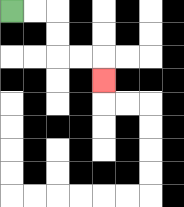{'start': '[0, 0]', 'end': '[4, 3]', 'path_directions': 'R,R,D,D,R,R,D', 'path_coordinates': '[[0, 0], [1, 0], [2, 0], [2, 1], [2, 2], [3, 2], [4, 2], [4, 3]]'}